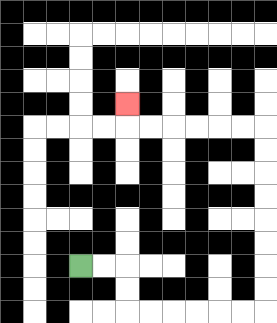{'start': '[3, 11]', 'end': '[5, 4]', 'path_directions': 'R,R,D,D,R,R,R,R,R,R,U,U,U,U,U,U,U,U,L,L,L,L,L,L,U', 'path_coordinates': '[[3, 11], [4, 11], [5, 11], [5, 12], [5, 13], [6, 13], [7, 13], [8, 13], [9, 13], [10, 13], [11, 13], [11, 12], [11, 11], [11, 10], [11, 9], [11, 8], [11, 7], [11, 6], [11, 5], [10, 5], [9, 5], [8, 5], [7, 5], [6, 5], [5, 5], [5, 4]]'}